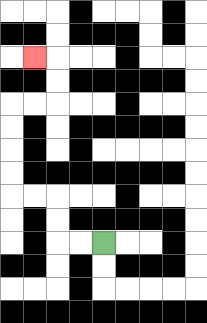{'start': '[4, 10]', 'end': '[1, 2]', 'path_directions': 'L,L,U,U,L,L,U,U,U,U,R,R,U,U,L', 'path_coordinates': '[[4, 10], [3, 10], [2, 10], [2, 9], [2, 8], [1, 8], [0, 8], [0, 7], [0, 6], [0, 5], [0, 4], [1, 4], [2, 4], [2, 3], [2, 2], [1, 2]]'}